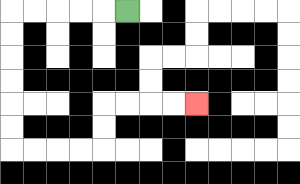{'start': '[5, 0]', 'end': '[8, 4]', 'path_directions': 'L,L,L,L,L,D,D,D,D,D,D,R,R,R,R,U,U,R,R,R,R', 'path_coordinates': '[[5, 0], [4, 0], [3, 0], [2, 0], [1, 0], [0, 0], [0, 1], [0, 2], [0, 3], [0, 4], [0, 5], [0, 6], [1, 6], [2, 6], [3, 6], [4, 6], [4, 5], [4, 4], [5, 4], [6, 4], [7, 4], [8, 4]]'}